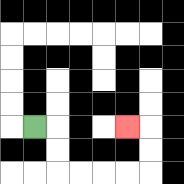{'start': '[1, 5]', 'end': '[5, 5]', 'path_directions': 'R,D,D,R,R,R,R,U,U,L', 'path_coordinates': '[[1, 5], [2, 5], [2, 6], [2, 7], [3, 7], [4, 7], [5, 7], [6, 7], [6, 6], [6, 5], [5, 5]]'}